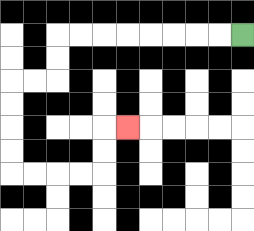{'start': '[10, 1]', 'end': '[5, 5]', 'path_directions': 'L,L,L,L,L,L,L,L,D,D,L,L,D,D,D,D,R,R,R,R,U,U,R', 'path_coordinates': '[[10, 1], [9, 1], [8, 1], [7, 1], [6, 1], [5, 1], [4, 1], [3, 1], [2, 1], [2, 2], [2, 3], [1, 3], [0, 3], [0, 4], [0, 5], [0, 6], [0, 7], [1, 7], [2, 7], [3, 7], [4, 7], [4, 6], [4, 5], [5, 5]]'}